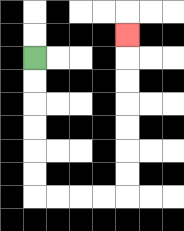{'start': '[1, 2]', 'end': '[5, 1]', 'path_directions': 'D,D,D,D,D,D,R,R,R,R,U,U,U,U,U,U,U', 'path_coordinates': '[[1, 2], [1, 3], [1, 4], [1, 5], [1, 6], [1, 7], [1, 8], [2, 8], [3, 8], [4, 8], [5, 8], [5, 7], [5, 6], [5, 5], [5, 4], [5, 3], [5, 2], [5, 1]]'}